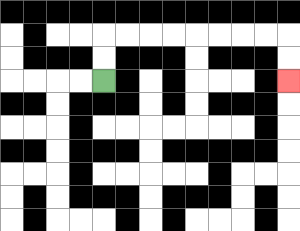{'start': '[4, 3]', 'end': '[12, 3]', 'path_directions': 'U,U,R,R,R,R,R,R,R,R,D,D', 'path_coordinates': '[[4, 3], [4, 2], [4, 1], [5, 1], [6, 1], [7, 1], [8, 1], [9, 1], [10, 1], [11, 1], [12, 1], [12, 2], [12, 3]]'}